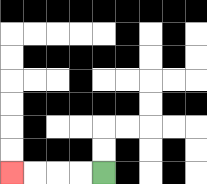{'start': '[4, 7]', 'end': '[0, 7]', 'path_directions': 'L,L,L,L', 'path_coordinates': '[[4, 7], [3, 7], [2, 7], [1, 7], [0, 7]]'}